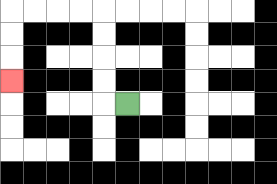{'start': '[5, 4]', 'end': '[0, 3]', 'path_directions': 'L,U,U,U,U,L,L,L,L,D,D,D', 'path_coordinates': '[[5, 4], [4, 4], [4, 3], [4, 2], [4, 1], [4, 0], [3, 0], [2, 0], [1, 0], [0, 0], [0, 1], [0, 2], [0, 3]]'}